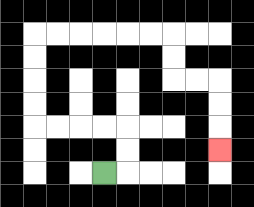{'start': '[4, 7]', 'end': '[9, 6]', 'path_directions': 'R,U,U,L,L,L,L,U,U,U,U,R,R,R,R,R,R,D,D,R,R,D,D,D', 'path_coordinates': '[[4, 7], [5, 7], [5, 6], [5, 5], [4, 5], [3, 5], [2, 5], [1, 5], [1, 4], [1, 3], [1, 2], [1, 1], [2, 1], [3, 1], [4, 1], [5, 1], [6, 1], [7, 1], [7, 2], [7, 3], [8, 3], [9, 3], [9, 4], [9, 5], [9, 6]]'}